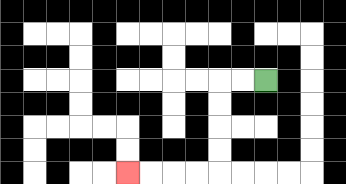{'start': '[11, 3]', 'end': '[5, 7]', 'path_directions': 'L,L,D,D,D,D,L,L,L,L', 'path_coordinates': '[[11, 3], [10, 3], [9, 3], [9, 4], [9, 5], [9, 6], [9, 7], [8, 7], [7, 7], [6, 7], [5, 7]]'}